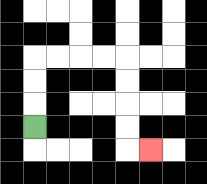{'start': '[1, 5]', 'end': '[6, 6]', 'path_directions': 'U,U,U,R,R,R,R,D,D,D,D,R', 'path_coordinates': '[[1, 5], [1, 4], [1, 3], [1, 2], [2, 2], [3, 2], [4, 2], [5, 2], [5, 3], [5, 4], [5, 5], [5, 6], [6, 6]]'}